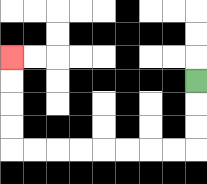{'start': '[8, 3]', 'end': '[0, 2]', 'path_directions': 'D,D,D,L,L,L,L,L,L,L,L,U,U,U,U', 'path_coordinates': '[[8, 3], [8, 4], [8, 5], [8, 6], [7, 6], [6, 6], [5, 6], [4, 6], [3, 6], [2, 6], [1, 6], [0, 6], [0, 5], [0, 4], [0, 3], [0, 2]]'}